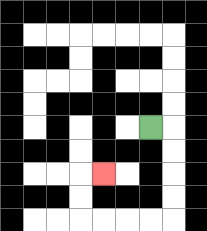{'start': '[6, 5]', 'end': '[4, 7]', 'path_directions': 'R,D,D,D,D,L,L,L,L,U,U,R', 'path_coordinates': '[[6, 5], [7, 5], [7, 6], [7, 7], [7, 8], [7, 9], [6, 9], [5, 9], [4, 9], [3, 9], [3, 8], [3, 7], [4, 7]]'}